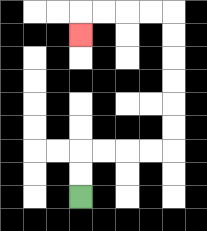{'start': '[3, 8]', 'end': '[3, 1]', 'path_directions': 'U,U,R,R,R,R,U,U,U,U,U,U,L,L,L,L,D', 'path_coordinates': '[[3, 8], [3, 7], [3, 6], [4, 6], [5, 6], [6, 6], [7, 6], [7, 5], [7, 4], [7, 3], [7, 2], [7, 1], [7, 0], [6, 0], [5, 0], [4, 0], [3, 0], [3, 1]]'}